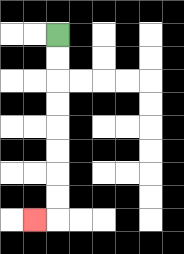{'start': '[2, 1]', 'end': '[1, 9]', 'path_directions': 'D,D,D,D,D,D,D,D,L', 'path_coordinates': '[[2, 1], [2, 2], [2, 3], [2, 4], [2, 5], [2, 6], [2, 7], [2, 8], [2, 9], [1, 9]]'}